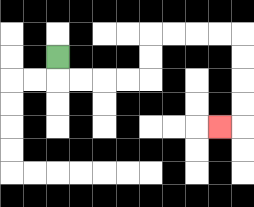{'start': '[2, 2]', 'end': '[9, 5]', 'path_directions': 'D,R,R,R,R,U,U,R,R,R,R,D,D,D,D,L', 'path_coordinates': '[[2, 2], [2, 3], [3, 3], [4, 3], [5, 3], [6, 3], [6, 2], [6, 1], [7, 1], [8, 1], [9, 1], [10, 1], [10, 2], [10, 3], [10, 4], [10, 5], [9, 5]]'}